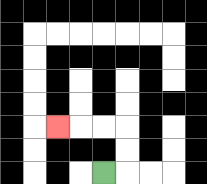{'start': '[4, 7]', 'end': '[2, 5]', 'path_directions': 'R,U,U,L,L,L', 'path_coordinates': '[[4, 7], [5, 7], [5, 6], [5, 5], [4, 5], [3, 5], [2, 5]]'}